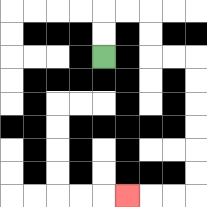{'start': '[4, 2]', 'end': '[5, 8]', 'path_directions': 'U,U,R,R,D,D,R,R,D,D,D,D,D,D,L,L,L', 'path_coordinates': '[[4, 2], [4, 1], [4, 0], [5, 0], [6, 0], [6, 1], [6, 2], [7, 2], [8, 2], [8, 3], [8, 4], [8, 5], [8, 6], [8, 7], [8, 8], [7, 8], [6, 8], [5, 8]]'}